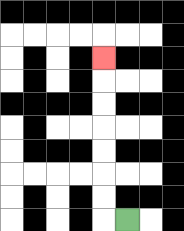{'start': '[5, 9]', 'end': '[4, 2]', 'path_directions': 'L,U,U,U,U,U,U,U', 'path_coordinates': '[[5, 9], [4, 9], [4, 8], [4, 7], [4, 6], [4, 5], [4, 4], [4, 3], [4, 2]]'}